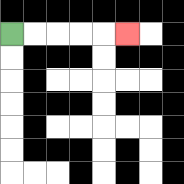{'start': '[0, 1]', 'end': '[5, 1]', 'path_directions': 'R,R,R,R,R', 'path_coordinates': '[[0, 1], [1, 1], [2, 1], [3, 1], [4, 1], [5, 1]]'}